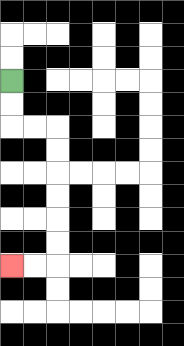{'start': '[0, 3]', 'end': '[0, 11]', 'path_directions': 'D,D,R,R,D,D,D,D,D,D,L,L', 'path_coordinates': '[[0, 3], [0, 4], [0, 5], [1, 5], [2, 5], [2, 6], [2, 7], [2, 8], [2, 9], [2, 10], [2, 11], [1, 11], [0, 11]]'}